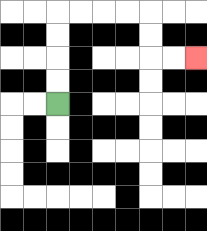{'start': '[2, 4]', 'end': '[8, 2]', 'path_directions': 'U,U,U,U,R,R,R,R,D,D,R,R', 'path_coordinates': '[[2, 4], [2, 3], [2, 2], [2, 1], [2, 0], [3, 0], [4, 0], [5, 0], [6, 0], [6, 1], [6, 2], [7, 2], [8, 2]]'}